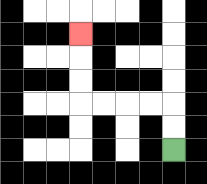{'start': '[7, 6]', 'end': '[3, 1]', 'path_directions': 'U,U,L,L,L,L,U,U,U', 'path_coordinates': '[[7, 6], [7, 5], [7, 4], [6, 4], [5, 4], [4, 4], [3, 4], [3, 3], [3, 2], [3, 1]]'}